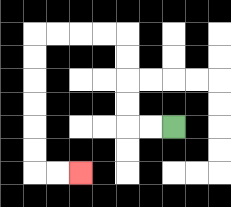{'start': '[7, 5]', 'end': '[3, 7]', 'path_directions': 'L,L,U,U,U,U,L,L,L,L,D,D,D,D,D,D,R,R', 'path_coordinates': '[[7, 5], [6, 5], [5, 5], [5, 4], [5, 3], [5, 2], [5, 1], [4, 1], [3, 1], [2, 1], [1, 1], [1, 2], [1, 3], [1, 4], [1, 5], [1, 6], [1, 7], [2, 7], [3, 7]]'}